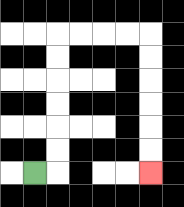{'start': '[1, 7]', 'end': '[6, 7]', 'path_directions': 'R,U,U,U,U,U,U,R,R,R,R,D,D,D,D,D,D', 'path_coordinates': '[[1, 7], [2, 7], [2, 6], [2, 5], [2, 4], [2, 3], [2, 2], [2, 1], [3, 1], [4, 1], [5, 1], [6, 1], [6, 2], [6, 3], [6, 4], [6, 5], [6, 6], [6, 7]]'}